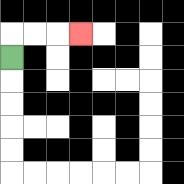{'start': '[0, 2]', 'end': '[3, 1]', 'path_directions': 'U,R,R,R', 'path_coordinates': '[[0, 2], [0, 1], [1, 1], [2, 1], [3, 1]]'}